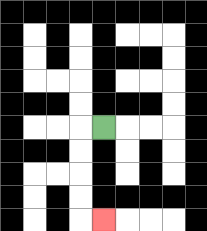{'start': '[4, 5]', 'end': '[4, 9]', 'path_directions': 'L,D,D,D,D,R', 'path_coordinates': '[[4, 5], [3, 5], [3, 6], [3, 7], [3, 8], [3, 9], [4, 9]]'}